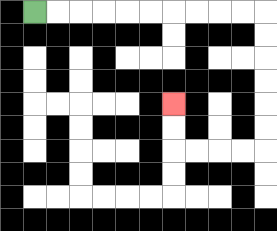{'start': '[1, 0]', 'end': '[7, 4]', 'path_directions': 'R,R,R,R,R,R,R,R,R,R,D,D,D,D,D,D,L,L,L,L,U,U', 'path_coordinates': '[[1, 0], [2, 0], [3, 0], [4, 0], [5, 0], [6, 0], [7, 0], [8, 0], [9, 0], [10, 0], [11, 0], [11, 1], [11, 2], [11, 3], [11, 4], [11, 5], [11, 6], [10, 6], [9, 6], [8, 6], [7, 6], [7, 5], [7, 4]]'}